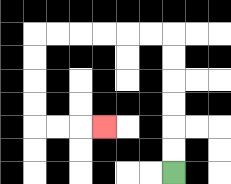{'start': '[7, 7]', 'end': '[4, 5]', 'path_directions': 'U,U,U,U,U,U,L,L,L,L,L,L,D,D,D,D,R,R,R', 'path_coordinates': '[[7, 7], [7, 6], [7, 5], [7, 4], [7, 3], [7, 2], [7, 1], [6, 1], [5, 1], [4, 1], [3, 1], [2, 1], [1, 1], [1, 2], [1, 3], [1, 4], [1, 5], [2, 5], [3, 5], [4, 5]]'}